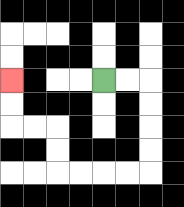{'start': '[4, 3]', 'end': '[0, 3]', 'path_directions': 'R,R,D,D,D,D,L,L,L,L,U,U,L,L,U,U', 'path_coordinates': '[[4, 3], [5, 3], [6, 3], [6, 4], [6, 5], [6, 6], [6, 7], [5, 7], [4, 7], [3, 7], [2, 7], [2, 6], [2, 5], [1, 5], [0, 5], [0, 4], [0, 3]]'}